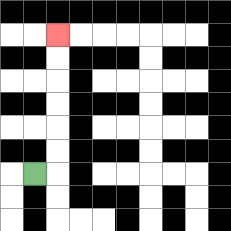{'start': '[1, 7]', 'end': '[2, 1]', 'path_directions': 'R,U,U,U,U,U,U', 'path_coordinates': '[[1, 7], [2, 7], [2, 6], [2, 5], [2, 4], [2, 3], [2, 2], [2, 1]]'}